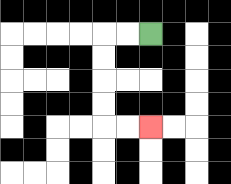{'start': '[6, 1]', 'end': '[6, 5]', 'path_directions': 'L,L,D,D,D,D,R,R', 'path_coordinates': '[[6, 1], [5, 1], [4, 1], [4, 2], [4, 3], [4, 4], [4, 5], [5, 5], [6, 5]]'}